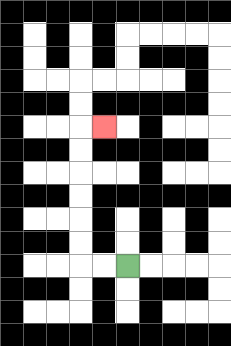{'start': '[5, 11]', 'end': '[4, 5]', 'path_directions': 'L,L,U,U,U,U,U,U,R', 'path_coordinates': '[[5, 11], [4, 11], [3, 11], [3, 10], [3, 9], [3, 8], [3, 7], [3, 6], [3, 5], [4, 5]]'}